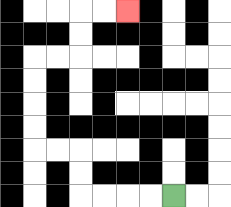{'start': '[7, 8]', 'end': '[5, 0]', 'path_directions': 'L,L,L,L,U,U,L,L,U,U,U,U,R,R,U,U,R,R', 'path_coordinates': '[[7, 8], [6, 8], [5, 8], [4, 8], [3, 8], [3, 7], [3, 6], [2, 6], [1, 6], [1, 5], [1, 4], [1, 3], [1, 2], [2, 2], [3, 2], [3, 1], [3, 0], [4, 0], [5, 0]]'}